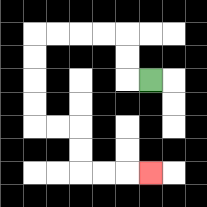{'start': '[6, 3]', 'end': '[6, 7]', 'path_directions': 'L,U,U,L,L,L,L,D,D,D,D,R,R,D,D,R,R,R', 'path_coordinates': '[[6, 3], [5, 3], [5, 2], [5, 1], [4, 1], [3, 1], [2, 1], [1, 1], [1, 2], [1, 3], [1, 4], [1, 5], [2, 5], [3, 5], [3, 6], [3, 7], [4, 7], [5, 7], [6, 7]]'}